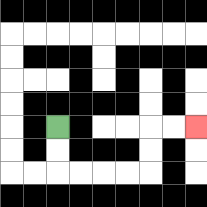{'start': '[2, 5]', 'end': '[8, 5]', 'path_directions': 'D,D,R,R,R,R,U,U,R,R', 'path_coordinates': '[[2, 5], [2, 6], [2, 7], [3, 7], [4, 7], [5, 7], [6, 7], [6, 6], [6, 5], [7, 5], [8, 5]]'}